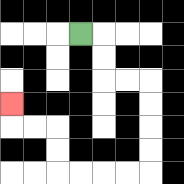{'start': '[3, 1]', 'end': '[0, 4]', 'path_directions': 'R,D,D,R,R,D,D,D,D,L,L,L,L,U,U,L,L,U', 'path_coordinates': '[[3, 1], [4, 1], [4, 2], [4, 3], [5, 3], [6, 3], [6, 4], [6, 5], [6, 6], [6, 7], [5, 7], [4, 7], [3, 7], [2, 7], [2, 6], [2, 5], [1, 5], [0, 5], [0, 4]]'}